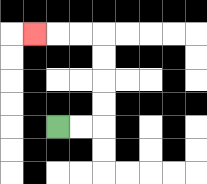{'start': '[2, 5]', 'end': '[1, 1]', 'path_directions': 'R,R,U,U,U,U,L,L,L', 'path_coordinates': '[[2, 5], [3, 5], [4, 5], [4, 4], [4, 3], [4, 2], [4, 1], [3, 1], [2, 1], [1, 1]]'}